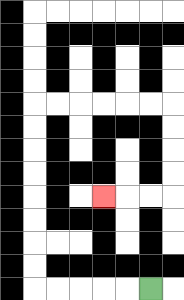{'start': '[6, 12]', 'end': '[4, 8]', 'path_directions': 'L,L,L,L,L,U,U,U,U,U,U,U,U,R,R,R,R,R,R,D,D,D,D,L,L,L', 'path_coordinates': '[[6, 12], [5, 12], [4, 12], [3, 12], [2, 12], [1, 12], [1, 11], [1, 10], [1, 9], [1, 8], [1, 7], [1, 6], [1, 5], [1, 4], [2, 4], [3, 4], [4, 4], [5, 4], [6, 4], [7, 4], [7, 5], [7, 6], [7, 7], [7, 8], [6, 8], [5, 8], [4, 8]]'}